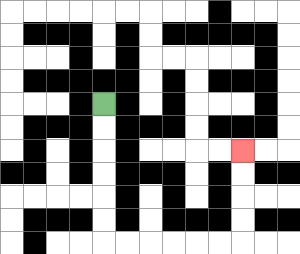{'start': '[4, 4]', 'end': '[10, 6]', 'path_directions': 'D,D,D,D,D,D,R,R,R,R,R,R,U,U,U,U', 'path_coordinates': '[[4, 4], [4, 5], [4, 6], [4, 7], [4, 8], [4, 9], [4, 10], [5, 10], [6, 10], [7, 10], [8, 10], [9, 10], [10, 10], [10, 9], [10, 8], [10, 7], [10, 6]]'}